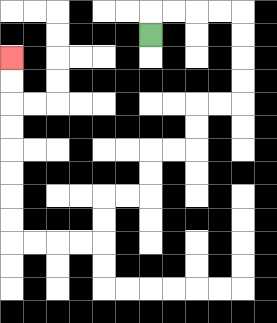{'start': '[6, 1]', 'end': '[0, 2]', 'path_directions': 'U,R,R,R,R,D,D,D,D,L,L,D,D,L,L,D,D,L,L,D,D,L,L,L,L,U,U,U,U,U,U,U,U', 'path_coordinates': '[[6, 1], [6, 0], [7, 0], [8, 0], [9, 0], [10, 0], [10, 1], [10, 2], [10, 3], [10, 4], [9, 4], [8, 4], [8, 5], [8, 6], [7, 6], [6, 6], [6, 7], [6, 8], [5, 8], [4, 8], [4, 9], [4, 10], [3, 10], [2, 10], [1, 10], [0, 10], [0, 9], [0, 8], [0, 7], [0, 6], [0, 5], [0, 4], [0, 3], [0, 2]]'}